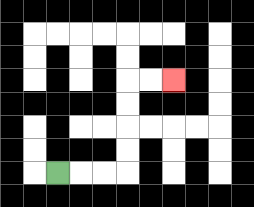{'start': '[2, 7]', 'end': '[7, 3]', 'path_directions': 'R,R,R,U,U,U,U,R,R', 'path_coordinates': '[[2, 7], [3, 7], [4, 7], [5, 7], [5, 6], [5, 5], [5, 4], [5, 3], [6, 3], [7, 3]]'}